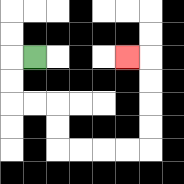{'start': '[1, 2]', 'end': '[5, 2]', 'path_directions': 'L,D,D,R,R,D,D,R,R,R,R,U,U,U,U,L', 'path_coordinates': '[[1, 2], [0, 2], [0, 3], [0, 4], [1, 4], [2, 4], [2, 5], [2, 6], [3, 6], [4, 6], [5, 6], [6, 6], [6, 5], [6, 4], [6, 3], [6, 2], [5, 2]]'}